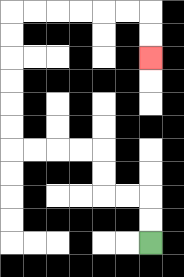{'start': '[6, 10]', 'end': '[6, 2]', 'path_directions': 'U,U,L,L,U,U,L,L,L,L,U,U,U,U,U,U,R,R,R,R,R,R,D,D', 'path_coordinates': '[[6, 10], [6, 9], [6, 8], [5, 8], [4, 8], [4, 7], [4, 6], [3, 6], [2, 6], [1, 6], [0, 6], [0, 5], [0, 4], [0, 3], [0, 2], [0, 1], [0, 0], [1, 0], [2, 0], [3, 0], [4, 0], [5, 0], [6, 0], [6, 1], [6, 2]]'}